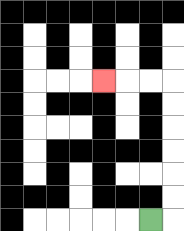{'start': '[6, 9]', 'end': '[4, 3]', 'path_directions': 'R,U,U,U,U,U,U,L,L,L', 'path_coordinates': '[[6, 9], [7, 9], [7, 8], [7, 7], [7, 6], [7, 5], [7, 4], [7, 3], [6, 3], [5, 3], [4, 3]]'}